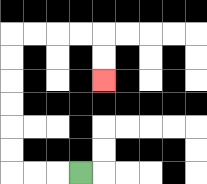{'start': '[3, 7]', 'end': '[4, 3]', 'path_directions': 'L,L,L,U,U,U,U,U,U,R,R,R,R,D,D', 'path_coordinates': '[[3, 7], [2, 7], [1, 7], [0, 7], [0, 6], [0, 5], [0, 4], [0, 3], [0, 2], [0, 1], [1, 1], [2, 1], [3, 1], [4, 1], [4, 2], [4, 3]]'}